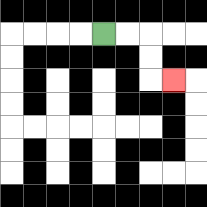{'start': '[4, 1]', 'end': '[7, 3]', 'path_directions': 'R,R,D,D,R', 'path_coordinates': '[[4, 1], [5, 1], [6, 1], [6, 2], [6, 3], [7, 3]]'}